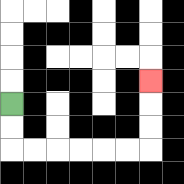{'start': '[0, 4]', 'end': '[6, 3]', 'path_directions': 'D,D,R,R,R,R,R,R,U,U,U', 'path_coordinates': '[[0, 4], [0, 5], [0, 6], [1, 6], [2, 6], [3, 6], [4, 6], [5, 6], [6, 6], [6, 5], [6, 4], [6, 3]]'}